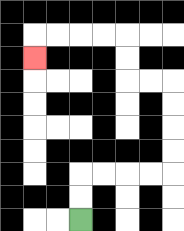{'start': '[3, 9]', 'end': '[1, 2]', 'path_directions': 'U,U,R,R,R,R,U,U,U,U,L,L,U,U,L,L,L,L,D', 'path_coordinates': '[[3, 9], [3, 8], [3, 7], [4, 7], [5, 7], [6, 7], [7, 7], [7, 6], [7, 5], [7, 4], [7, 3], [6, 3], [5, 3], [5, 2], [5, 1], [4, 1], [3, 1], [2, 1], [1, 1], [1, 2]]'}